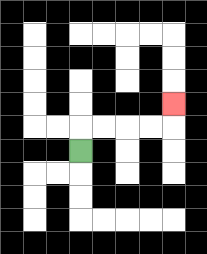{'start': '[3, 6]', 'end': '[7, 4]', 'path_directions': 'U,R,R,R,R,U', 'path_coordinates': '[[3, 6], [3, 5], [4, 5], [5, 5], [6, 5], [7, 5], [7, 4]]'}